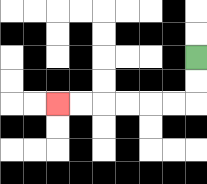{'start': '[8, 2]', 'end': '[2, 4]', 'path_directions': 'D,D,L,L,L,L,L,L', 'path_coordinates': '[[8, 2], [8, 3], [8, 4], [7, 4], [6, 4], [5, 4], [4, 4], [3, 4], [2, 4]]'}